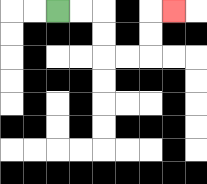{'start': '[2, 0]', 'end': '[7, 0]', 'path_directions': 'R,R,D,D,R,R,U,U,R', 'path_coordinates': '[[2, 0], [3, 0], [4, 0], [4, 1], [4, 2], [5, 2], [6, 2], [6, 1], [6, 0], [7, 0]]'}